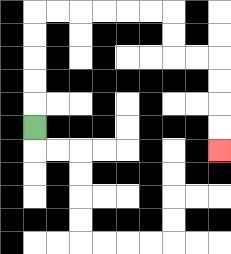{'start': '[1, 5]', 'end': '[9, 6]', 'path_directions': 'U,U,U,U,U,R,R,R,R,R,R,D,D,R,R,D,D,D,D', 'path_coordinates': '[[1, 5], [1, 4], [1, 3], [1, 2], [1, 1], [1, 0], [2, 0], [3, 0], [4, 0], [5, 0], [6, 0], [7, 0], [7, 1], [7, 2], [8, 2], [9, 2], [9, 3], [9, 4], [9, 5], [9, 6]]'}